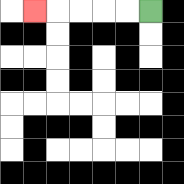{'start': '[6, 0]', 'end': '[1, 0]', 'path_directions': 'L,L,L,L,L', 'path_coordinates': '[[6, 0], [5, 0], [4, 0], [3, 0], [2, 0], [1, 0]]'}